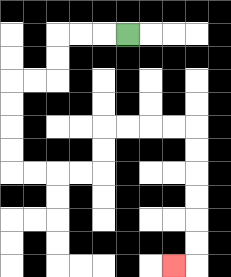{'start': '[5, 1]', 'end': '[7, 11]', 'path_directions': 'L,L,L,D,D,L,L,D,D,D,D,R,R,R,R,U,U,R,R,R,R,D,D,D,D,D,D,L', 'path_coordinates': '[[5, 1], [4, 1], [3, 1], [2, 1], [2, 2], [2, 3], [1, 3], [0, 3], [0, 4], [0, 5], [0, 6], [0, 7], [1, 7], [2, 7], [3, 7], [4, 7], [4, 6], [4, 5], [5, 5], [6, 5], [7, 5], [8, 5], [8, 6], [8, 7], [8, 8], [8, 9], [8, 10], [8, 11], [7, 11]]'}